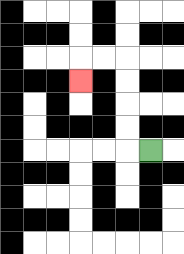{'start': '[6, 6]', 'end': '[3, 3]', 'path_directions': 'L,U,U,U,U,L,L,D', 'path_coordinates': '[[6, 6], [5, 6], [5, 5], [5, 4], [5, 3], [5, 2], [4, 2], [3, 2], [3, 3]]'}